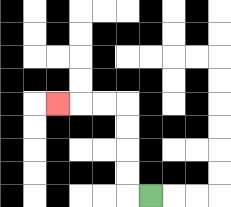{'start': '[6, 8]', 'end': '[2, 4]', 'path_directions': 'L,U,U,U,U,L,L,L', 'path_coordinates': '[[6, 8], [5, 8], [5, 7], [5, 6], [5, 5], [5, 4], [4, 4], [3, 4], [2, 4]]'}